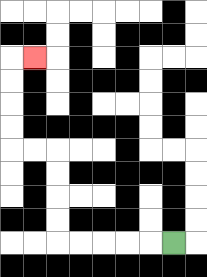{'start': '[7, 10]', 'end': '[1, 2]', 'path_directions': 'L,L,L,L,L,U,U,U,U,L,L,U,U,U,U,R', 'path_coordinates': '[[7, 10], [6, 10], [5, 10], [4, 10], [3, 10], [2, 10], [2, 9], [2, 8], [2, 7], [2, 6], [1, 6], [0, 6], [0, 5], [0, 4], [0, 3], [0, 2], [1, 2]]'}